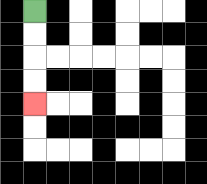{'start': '[1, 0]', 'end': '[1, 4]', 'path_directions': 'D,D,D,D', 'path_coordinates': '[[1, 0], [1, 1], [1, 2], [1, 3], [1, 4]]'}